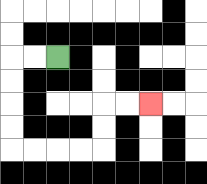{'start': '[2, 2]', 'end': '[6, 4]', 'path_directions': 'L,L,D,D,D,D,R,R,R,R,U,U,R,R', 'path_coordinates': '[[2, 2], [1, 2], [0, 2], [0, 3], [0, 4], [0, 5], [0, 6], [1, 6], [2, 6], [3, 6], [4, 6], [4, 5], [4, 4], [5, 4], [6, 4]]'}